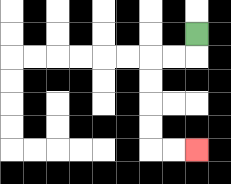{'start': '[8, 1]', 'end': '[8, 6]', 'path_directions': 'D,L,L,D,D,D,D,R,R', 'path_coordinates': '[[8, 1], [8, 2], [7, 2], [6, 2], [6, 3], [6, 4], [6, 5], [6, 6], [7, 6], [8, 6]]'}